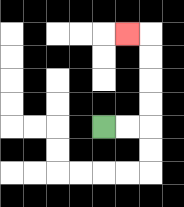{'start': '[4, 5]', 'end': '[5, 1]', 'path_directions': 'R,R,U,U,U,U,L', 'path_coordinates': '[[4, 5], [5, 5], [6, 5], [6, 4], [6, 3], [6, 2], [6, 1], [5, 1]]'}